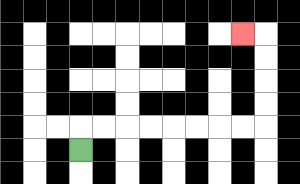{'start': '[3, 6]', 'end': '[10, 1]', 'path_directions': 'U,R,R,R,R,R,R,R,R,U,U,U,U,L', 'path_coordinates': '[[3, 6], [3, 5], [4, 5], [5, 5], [6, 5], [7, 5], [8, 5], [9, 5], [10, 5], [11, 5], [11, 4], [11, 3], [11, 2], [11, 1], [10, 1]]'}